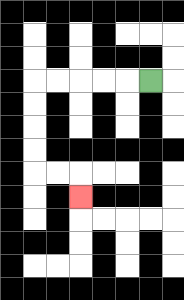{'start': '[6, 3]', 'end': '[3, 8]', 'path_directions': 'L,L,L,L,L,D,D,D,D,R,R,D', 'path_coordinates': '[[6, 3], [5, 3], [4, 3], [3, 3], [2, 3], [1, 3], [1, 4], [1, 5], [1, 6], [1, 7], [2, 7], [3, 7], [3, 8]]'}